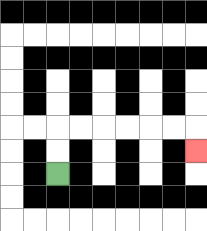{'start': '[2, 7]', 'end': '[8, 6]', 'path_directions': 'U,U,R,R,R,R,R,R,D', 'path_coordinates': '[[2, 7], [2, 6], [2, 5], [3, 5], [4, 5], [5, 5], [6, 5], [7, 5], [8, 5], [8, 6]]'}